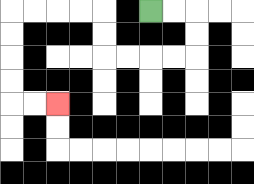{'start': '[6, 0]', 'end': '[2, 4]', 'path_directions': 'R,R,D,D,L,L,L,L,U,U,L,L,L,L,D,D,D,D,R,R', 'path_coordinates': '[[6, 0], [7, 0], [8, 0], [8, 1], [8, 2], [7, 2], [6, 2], [5, 2], [4, 2], [4, 1], [4, 0], [3, 0], [2, 0], [1, 0], [0, 0], [0, 1], [0, 2], [0, 3], [0, 4], [1, 4], [2, 4]]'}